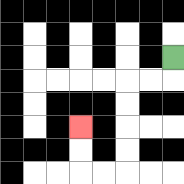{'start': '[7, 2]', 'end': '[3, 5]', 'path_directions': 'D,L,L,D,D,D,D,L,L,U,U', 'path_coordinates': '[[7, 2], [7, 3], [6, 3], [5, 3], [5, 4], [5, 5], [5, 6], [5, 7], [4, 7], [3, 7], [3, 6], [3, 5]]'}